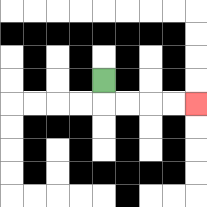{'start': '[4, 3]', 'end': '[8, 4]', 'path_directions': 'D,R,R,R,R', 'path_coordinates': '[[4, 3], [4, 4], [5, 4], [6, 4], [7, 4], [8, 4]]'}